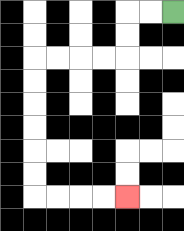{'start': '[7, 0]', 'end': '[5, 8]', 'path_directions': 'L,L,D,D,L,L,L,L,D,D,D,D,D,D,R,R,R,R', 'path_coordinates': '[[7, 0], [6, 0], [5, 0], [5, 1], [5, 2], [4, 2], [3, 2], [2, 2], [1, 2], [1, 3], [1, 4], [1, 5], [1, 6], [1, 7], [1, 8], [2, 8], [3, 8], [4, 8], [5, 8]]'}